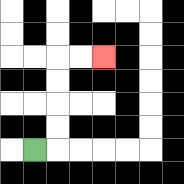{'start': '[1, 6]', 'end': '[4, 2]', 'path_directions': 'R,U,U,U,U,R,R', 'path_coordinates': '[[1, 6], [2, 6], [2, 5], [2, 4], [2, 3], [2, 2], [3, 2], [4, 2]]'}